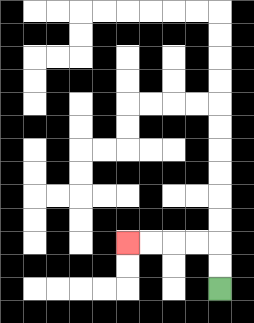{'start': '[9, 12]', 'end': '[5, 10]', 'path_directions': 'U,U,L,L,L,L', 'path_coordinates': '[[9, 12], [9, 11], [9, 10], [8, 10], [7, 10], [6, 10], [5, 10]]'}